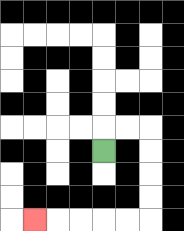{'start': '[4, 6]', 'end': '[1, 9]', 'path_directions': 'U,R,R,D,D,D,D,L,L,L,L,L', 'path_coordinates': '[[4, 6], [4, 5], [5, 5], [6, 5], [6, 6], [6, 7], [6, 8], [6, 9], [5, 9], [4, 9], [3, 9], [2, 9], [1, 9]]'}